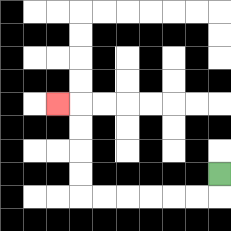{'start': '[9, 7]', 'end': '[2, 4]', 'path_directions': 'D,L,L,L,L,L,L,U,U,U,U,L', 'path_coordinates': '[[9, 7], [9, 8], [8, 8], [7, 8], [6, 8], [5, 8], [4, 8], [3, 8], [3, 7], [3, 6], [3, 5], [3, 4], [2, 4]]'}